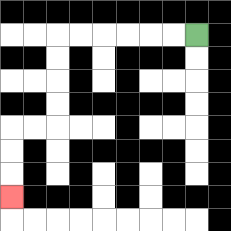{'start': '[8, 1]', 'end': '[0, 8]', 'path_directions': 'L,L,L,L,L,L,D,D,D,D,L,L,D,D,D', 'path_coordinates': '[[8, 1], [7, 1], [6, 1], [5, 1], [4, 1], [3, 1], [2, 1], [2, 2], [2, 3], [2, 4], [2, 5], [1, 5], [0, 5], [0, 6], [0, 7], [0, 8]]'}